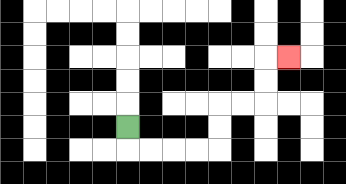{'start': '[5, 5]', 'end': '[12, 2]', 'path_directions': 'D,R,R,R,R,U,U,R,R,U,U,R', 'path_coordinates': '[[5, 5], [5, 6], [6, 6], [7, 6], [8, 6], [9, 6], [9, 5], [9, 4], [10, 4], [11, 4], [11, 3], [11, 2], [12, 2]]'}